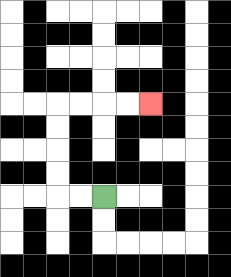{'start': '[4, 8]', 'end': '[6, 4]', 'path_directions': 'L,L,U,U,U,U,R,R,R,R', 'path_coordinates': '[[4, 8], [3, 8], [2, 8], [2, 7], [2, 6], [2, 5], [2, 4], [3, 4], [4, 4], [5, 4], [6, 4]]'}